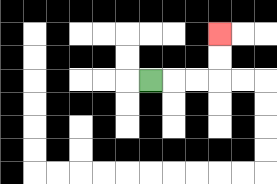{'start': '[6, 3]', 'end': '[9, 1]', 'path_directions': 'R,R,R,U,U', 'path_coordinates': '[[6, 3], [7, 3], [8, 3], [9, 3], [9, 2], [9, 1]]'}